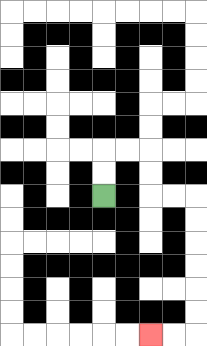{'start': '[4, 8]', 'end': '[6, 14]', 'path_directions': 'U,U,R,R,D,D,R,R,D,D,D,D,D,D,L,L', 'path_coordinates': '[[4, 8], [4, 7], [4, 6], [5, 6], [6, 6], [6, 7], [6, 8], [7, 8], [8, 8], [8, 9], [8, 10], [8, 11], [8, 12], [8, 13], [8, 14], [7, 14], [6, 14]]'}